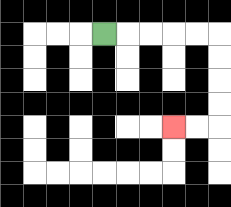{'start': '[4, 1]', 'end': '[7, 5]', 'path_directions': 'R,R,R,R,R,D,D,D,D,L,L', 'path_coordinates': '[[4, 1], [5, 1], [6, 1], [7, 1], [8, 1], [9, 1], [9, 2], [9, 3], [9, 4], [9, 5], [8, 5], [7, 5]]'}